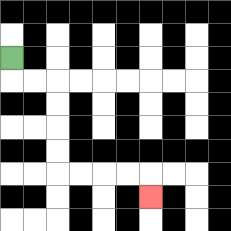{'start': '[0, 2]', 'end': '[6, 8]', 'path_directions': 'D,R,R,D,D,D,D,R,R,R,R,D', 'path_coordinates': '[[0, 2], [0, 3], [1, 3], [2, 3], [2, 4], [2, 5], [2, 6], [2, 7], [3, 7], [4, 7], [5, 7], [6, 7], [6, 8]]'}